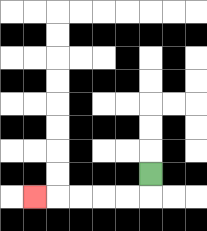{'start': '[6, 7]', 'end': '[1, 8]', 'path_directions': 'D,L,L,L,L,L', 'path_coordinates': '[[6, 7], [6, 8], [5, 8], [4, 8], [3, 8], [2, 8], [1, 8]]'}